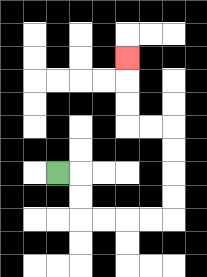{'start': '[2, 7]', 'end': '[5, 2]', 'path_directions': 'R,D,D,R,R,R,R,U,U,U,U,L,L,U,U,U', 'path_coordinates': '[[2, 7], [3, 7], [3, 8], [3, 9], [4, 9], [5, 9], [6, 9], [7, 9], [7, 8], [7, 7], [7, 6], [7, 5], [6, 5], [5, 5], [5, 4], [5, 3], [5, 2]]'}